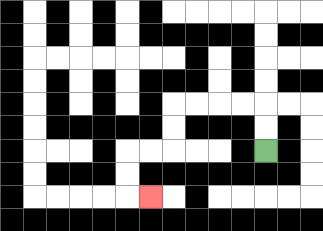{'start': '[11, 6]', 'end': '[6, 8]', 'path_directions': 'U,U,L,L,L,L,D,D,L,L,D,D,R', 'path_coordinates': '[[11, 6], [11, 5], [11, 4], [10, 4], [9, 4], [8, 4], [7, 4], [7, 5], [7, 6], [6, 6], [5, 6], [5, 7], [5, 8], [6, 8]]'}